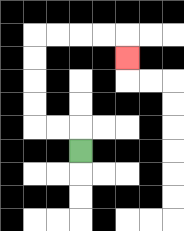{'start': '[3, 6]', 'end': '[5, 2]', 'path_directions': 'U,L,L,U,U,U,U,R,R,R,R,D', 'path_coordinates': '[[3, 6], [3, 5], [2, 5], [1, 5], [1, 4], [1, 3], [1, 2], [1, 1], [2, 1], [3, 1], [4, 1], [5, 1], [5, 2]]'}